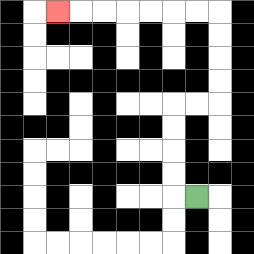{'start': '[8, 8]', 'end': '[2, 0]', 'path_directions': 'L,U,U,U,U,R,R,U,U,U,U,L,L,L,L,L,L,L', 'path_coordinates': '[[8, 8], [7, 8], [7, 7], [7, 6], [7, 5], [7, 4], [8, 4], [9, 4], [9, 3], [9, 2], [9, 1], [9, 0], [8, 0], [7, 0], [6, 0], [5, 0], [4, 0], [3, 0], [2, 0]]'}